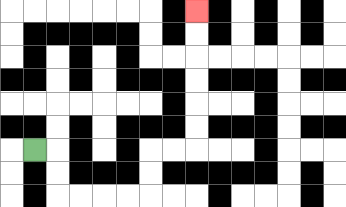{'start': '[1, 6]', 'end': '[8, 0]', 'path_directions': 'R,D,D,R,R,R,R,U,U,R,R,U,U,U,U,U,U', 'path_coordinates': '[[1, 6], [2, 6], [2, 7], [2, 8], [3, 8], [4, 8], [5, 8], [6, 8], [6, 7], [6, 6], [7, 6], [8, 6], [8, 5], [8, 4], [8, 3], [8, 2], [8, 1], [8, 0]]'}